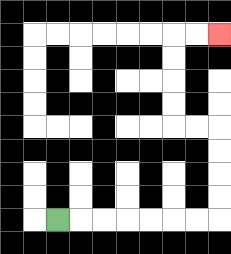{'start': '[2, 9]', 'end': '[9, 1]', 'path_directions': 'R,R,R,R,R,R,R,U,U,U,U,L,L,U,U,U,U,R,R', 'path_coordinates': '[[2, 9], [3, 9], [4, 9], [5, 9], [6, 9], [7, 9], [8, 9], [9, 9], [9, 8], [9, 7], [9, 6], [9, 5], [8, 5], [7, 5], [7, 4], [7, 3], [7, 2], [7, 1], [8, 1], [9, 1]]'}